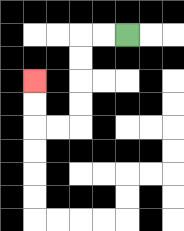{'start': '[5, 1]', 'end': '[1, 3]', 'path_directions': 'L,L,D,D,D,D,L,L,U,U', 'path_coordinates': '[[5, 1], [4, 1], [3, 1], [3, 2], [3, 3], [3, 4], [3, 5], [2, 5], [1, 5], [1, 4], [1, 3]]'}